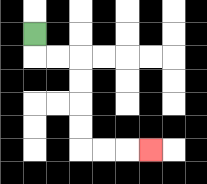{'start': '[1, 1]', 'end': '[6, 6]', 'path_directions': 'D,R,R,D,D,D,D,R,R,R', 'path_coordinates': '[[1, 1], [1, 2], [2, 2], [3, 2], [3, 3], [3, 4], [3, 5], [3, 6], [4, 6], [5, 6], [6, 6]]'}